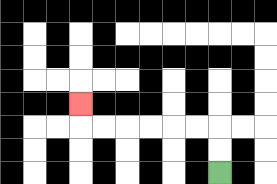{'start': '[9, 7]', 'end': '[3, 4]', 'path_directions': 'U,U,L,L,L,L,L,L,U', 'path_coordinates': '[[9, 7], [9, 6], [9, 5], [8, 5], [7, 5], [6, 5], [5, 5], [4, 5], [3, 5], [3, 4]]'}